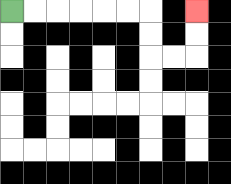{'start': '[0, 0]', 'end': '[8, 0]', 'path_directions': 'R,R,R,R,R,R,D,D,R,R,U,U', 'path_coordinates': '[[0, 0], [1, 0], [2, 0], [3, 0], [4, 0], [5, 0], [6, 0], [6, 1], [6, 2], [7, 2], [8, 2], [8, 1], [8, 0]]'}